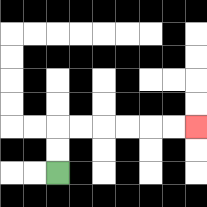{'start': '[2, 7]', 'end': '[8, 5]', 'path_directions': 'U,U,R,R,R,R,R,R', 'path_coordinates': '[[2, 7], [2, 6], [2, 5], [3, 5], [4, 5], [5, 5], [6, 5], [7, 5], [8, 5]]'}